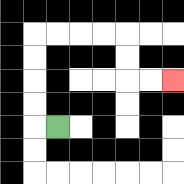{'start': '[2, 5]', 'end': '[7, 3]', 'path_directions': 'L,U,U,U,U,R,R,R,R,D,D,R,R', 'path_coordinates': '[[2, 5], [1, 5], [1, 4], [1, 3], [1, 2], [1, 1], [2, 1], [3, 1], [4, 1], [5, 1], [5, 2], [5, 3], [6, 3], [7, 3]]'}